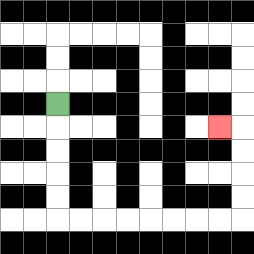{'start': '[2, 4]', 'end': '[9, 5]', 'path_directions': 'D,D,D,D,D,R,R,R,R,R,R,R,R,U,U,U,U,L', 'path_coordinates': '[[2, 4], [2, 5], [2, 6], [2, 7], [2, 8], [2, 9], [3, 9], [4, 9], [5, 9], [6, 9], [7, 9], [8, 9], [9, 9], [10, 9], [10, 8], [10, 7], [10, 6], [10, 5], [9, 5]]'}